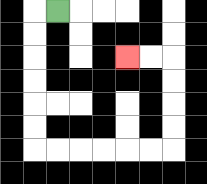{'start': '[2, 0]', 'end': '[5, 2]', 'path_directions': 'L,D,D,D,D,D,D,R,R,R,R,R,R,U,U,U,U,L,L', 'path_coordinates': '[[2, 0], [1, 0], [1, 1], [1, 2], [1, 3], [1, 4], [1, 5], [1, 6], [2, 6], [3, 6], [4, 6], [5, 6], [6, 6], [7, 6], [7, 5], [7, 4], [7, 3], [7, 2], [6, 2], [5, 2]]'}